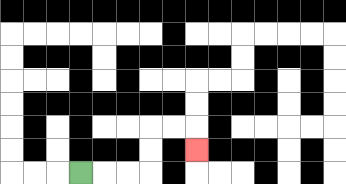{'start': '[3, 7]', 'end': '[8, 6]', 'path_directions': 'R,R,R,U,U,R,R,D', 'path_coordinates': '[[3, 7], [4, 7], [5, 7], [6, 7], [6, 6], [6, 5], [7, 5], [8, 5], [8, 6]]'}